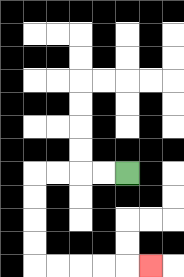{'start': '[5, 7]', 'end': '[6, 11]', 'path_directions': 'L,L,L,L,D,D,D,D,R,R,R,R,R', 'path_coordinates': '[[5, 7], [4, 7], [3, 7], [2, 7], [1, 7], [1, 8], [1, 9], [1, 10], [1, 11], [2, 11], [3, 11], [4, 11], [5, 11], [6, 11]]'}